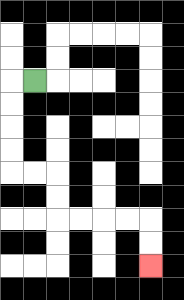{'start': '[1, 3]', 'end': '[6, 11]', 'path_directions': 'L,D,D,D,D,R,R,D,D,R,R,R,R,D,D', 'path_coordinates': '[[1, 3], [0, 3], [0, 4], [0, 5], [0, 6], [0, 7], [1, 7], [2, 7], [2, 8], [2, 9], [3, 9], [4, 9], [5, 9], [6, 9], [6, 10], [6, 11]]'}